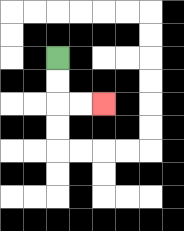{'start': '[2, 2]', 'end': '[4, 4]', 'path_directions': 'D,D,R,R', 'path_coordinates': '[[2, 2], [2, 3], [2, 4], [3, 4], [4, 4]]'}